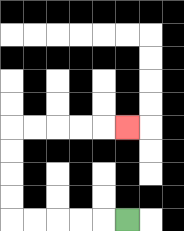{'start': '[5, 9]', 'end': '[5, 5]', 'path_directions': 'L,L,L,L,L,U,U,U,U,R,R,R,R,R', 'path_coordinates': '[[5, 9], [4, 9], [3, 9], [2, 9], [1, 9], [0, 9], [0, 8], [0, 7], [0, 6], [0, 5], [1, 5], [2, 5], [3, 5], [4, 5], [5, 5]]'}